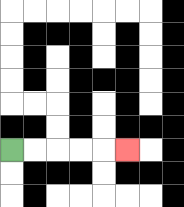{'start': '[0, 6]', 'end': '[5, 6]', 'path_directions': 'R,R,R,R,R', 'path_coordinates': '[[0, 6], [1, 6], [2, 6], [3, 6], [4, 6], [5, 6]]'}